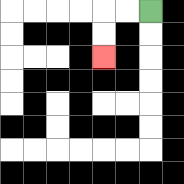{'start': '[6, 0]', 'end': '[4, 2]', 'path_directions': 'L,L,D,D', 'path_coordinates': '[[6, 0], [5, 0], [4, 0], [4, 1], [4, 2]]'}